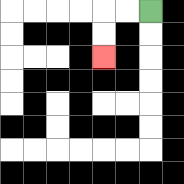{'start': '[6, 0]', 'end': '[4, 2]', 'path_directions': 'L,L,D,D', 'path_coordinates': '[[6, 0], [5, 0], [4, 0], [4, 1], [4, 2]]'}